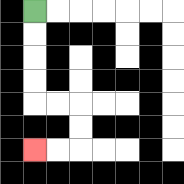{'start': '[1, 0]', 'end': '[1, 6]', 'path_directions': 'D,D,D,D,R,R,D,D,L,L', 'path_coordinates': '[[1, 0], [1, 1], [1, 2], [1, 3], [1, 4], [2, 4], [3, 4], [3, 5], [3, 6], [2, 6], [1, 6]]'}